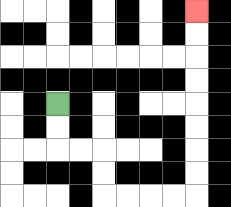{'start': '[2, 4]', 'end': '[8, 0]', 'path_directions': 'D,D,R,R,D,D,R,R,R,R,U,U,U,U,U,U,U,U', 'path_coordinates': '[[2, 4], [2, 5], [2, 6], [3, 6], [4, 6], [4, 7], [4, 8], [5, 8], [6, 8], [7, 8], [8, 8], [8, 7], [8, 6], [8, 5], [8, 4], [8, 3], [8, 2], [8, 1], [8, 0]]'}